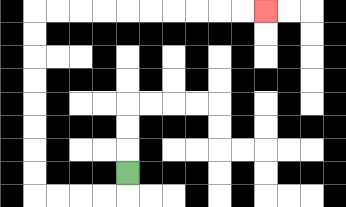{'start': '[5, 7]', 'end': '[11, 0]', 'path_directions': 'D,L,L,L,L,U,U,U,U,U,U,U,U,R,R,R,R,R,R,R,R,R,R', 'path_coordinates': '[[5, 7], [5, 8], [4, 8], [3, 8], [2, 8], [1, 8], [1, 7], [1, 6], [1, 5], [1, 4], [1, 3], [1, 2], [1, 1], [1, 0], [2, 0], [3, 0], [4, 0], [5, 0], [6, 0], [7, 0], [8, 0], [9, 0], [10, 0], [11, 0]]'}